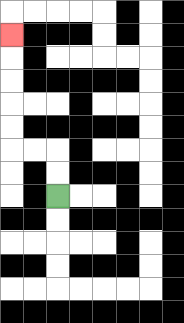{'start': '[2, 8]', 'end': '[0, 1]', 'path_directions': 'U,U,L,L,U,U,U,U,U', 'path_coordinates': '[[2, 8], [2, 7], [2, 6], [1, 6], [0, 6], [0, 5], [0, 4], [0, 3], [0, 2], [0, 1]]'}